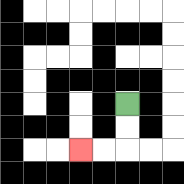{'start': '[5, 4]', 'end': '[3, 6]', 'path_directions': 'D,D,L,L', 'path_coordinates': '[[5, 4], [5, 5], [5, 6], [4, 6], [3, 6]]'}